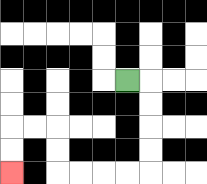{'start': '[5, 3]', 'end': '[0, 7]', 'path_directions': 'R,D,D,D,D,L,L,L,L,U,U,L,L,D,D', 'path_coordinates': '[[5, 3], [6, 3], [6, 4], [6, 5], [6, 6], [6, 7], [5, 7], [4, 7], [3, 7], [2, 7], [2, 6], [2, 5], [1, 5], [0, 5], [0, 6], [0, 7]]'}